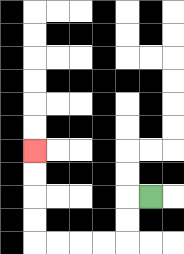{'start': '[6, 8]', 'end': '[1, 6]', 'path_directions': 'L,D,D,L,L,L,L,U,U,U,U', 'path_coordinates': '[[6, 8], [5, 8], [5, 9], [5, 10], [4, 10], [3, 10], [2, 10], [1, 10], [1, 9], [1, 8], [1, 7], [1, 6]]'}